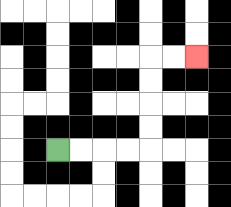{'start': '[2, 6]', 'end': '[8, 2]', 'path_directions': 'R,R,R,R,U,U,U,U,R,R', 'path_coordinates': '[[2, 6], [3, 6], [4, 6], [5, 6], [6, 6], [6, 5], [6, 4], [6, 3], [6, 2], [7, 2], [8, 2]]'}